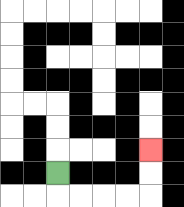{'start': '[2, 7]', 'end': '[6, 6]', 'path_directions': 'D,R,R,R,R,U,U', 'path_coordinates': '[[2, 7], [2, 8], [3, 8], [4, 8], [5, 8], [6, 8], [6, 7], [6, 6]]'}